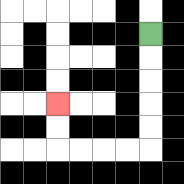{'start': '[6, 1]', 'end': '[2, 4]', 'path_directions': 'D,D,D,D,D,L,L,L,L,U,U', 'path_coordinates': '[[6, 1], [6, 2], [6, 3], [6, 4], [6, 5], [6, 6], [5, 6], [4, 6], [3, 6], [2, 6], [2, 5], [2, 4]]'}